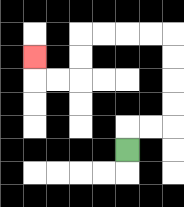{'start': '[5, 6]', 'end': '[1, 2]', 'path_directions': 'U,R,R,U,U,U,U,L,L,L,L,D,D,L,L,U', 'path_coordinates': '[[5, 6], [5, 5], [6, 5], [7, 5], [7, 4], [7, 3], [7, 2], [7, 1], [6, 1], [5, 1], [4, 1], [3, 1], [3, 2], [3, 3], [2, 3], [1, 3], [1, 2]]'}